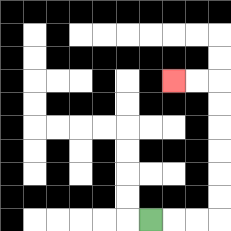{'start': '[6, 9]', 'end': '[7, 3]', 'path_directions': 'R,R,R,U,U,U,U,U,U,L,L', 'path_coordinates': '[[6, 9], [7, 9], [8, 9], [9, 9], [9, 8], [9, 7], [9, 6], [9, 5], [9, 4], [9, 3], [8, 3], [7, 3]]'}